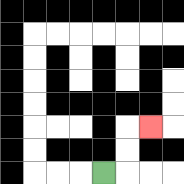{'start': '[4, 7]', 'end': '[6, 5]', 'path_directions': 'R,U,U,R', 'path_coordinates': '[[4, 7], [5, 7], [5, 6], [5, 5], [6, 5]]'}